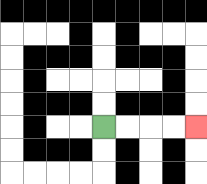{'start': '[4, 5]', 'end': '[8, 5]', 'path_directions': 'R,R,R,R', 'path_coordinates': '[[4, 5], [5, 5], [6, 5], [7, 5], [8, 5]]'}